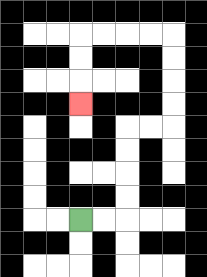{'start': '[3, 9]', 'end': '[3, 4]', 'path_directions': 'R,R,U,U,U,U,R,R,U,U,U,U,L,L,L,L,D,D,D', 'path_coordinates': '[[3, 9], [4, 9], [5, 9], [5, 8], [5, 7], [5, 6], [5, 5], [6, 5], [7, 5], [7, 4], [7, 3], [7, 2], [7, 1], [6, 1], [5, 1], [4, 1], [3, 1], [3, 2], [3, 3], [3, 4]]'}